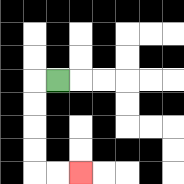{'start': '[2, 3]', 'end': '[3, 7]', 'path_directions': 'L,D,D,D,D,R,R', 'path_coordinates': '[[2, 3], [1, 3], [1, 4], [1, 5], [1, 6], [1, 7], [2, 7], [3, 7]]'}